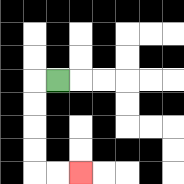{'start': '[2, 3]', 'end': '[3, 7]', 'path_directions': 'L,D,D,D,D,R,R', 'path_coordinates': '[[2, 3], [1, 3], [1, 4], [1, 5], [1, 6], [1, 7], [2, 7], [3, 7]]'}